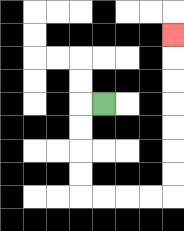{'start': '[4, 4]', 'end': '[7, 1]', 'path_directions': 'L,D,D,D,D,R,R,R,R,U,U,U,U,U,U,U', 'path_coordinates': '[[4, 4], [3, 4], [3, 5], [3, 6], [3, 7], [3, 8], [4, 8], [5, 8], [6, 8], [7, 8], [7, 7], [7, 6], [7, 5], [7, 4], [7, 3], [7, 2], [7, 1]]'}